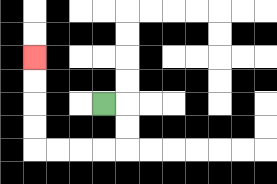{'start': '[4, 4]', 'end': '[1, 2]', 'path_directions': 'R,D,D,L,L,L,L,U,U,U,U', 'path_coordinates': '[[4, 4], [5, 4], [5, 5], [5, 6], [4, 6], [3, 6], [2, 6], [1, 6], [1, 5], [1, 4], [1, 3], [1, 2]]'}